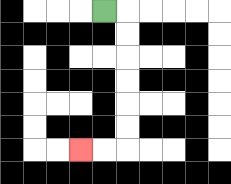{'start': '[4, 0]', 'end': '[3, 6]', 'path_directions': 'R,D,D,D,D,D,D,L,L', 'path_coordinates': '[[4, 0], [5, 0], [5, 1], [5, 2], [5, 3], [5, 4], [5, 5], [5, 6], [4, 6], [3, 6]]'}